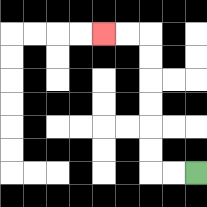{'start': '[8, 7]', 'end': '[4, 1]', 'path_directions': 'L,L,U,U,U,U,U,U,L,L', 'path_coordinates': '[[8, 7], [7, 7], [6, 7], [6, 6], [6, 5], [6, 4], [6, 3], [6, 2], [6, 1], [5, 1], [4, 1]]'}